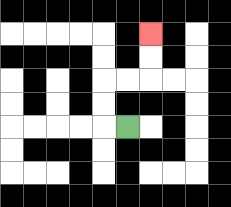{'start': '[5, 5]', 'end': '[6, 1]', 'path_directions': 'L,U,U,R,R,U,U', 'path_coordinates': '[[5, 5], [4, 5], [4, 4], [4, 3], [5, 3], [6, 3], [6, 2], [6, 1]]'}